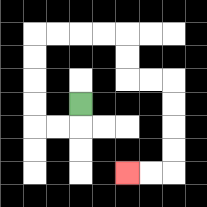{'start': '[3, 4]', 'end': '[5, 7]', 'path_directions': 'D,L,L,U,U,U,U,R,R,R,R,D,D,R,R,D,D,D,D,L,L', 'path_coordinates': '[[3, 4], [3, 5], [2, 5], [1, 5], [1, 4], [1, 3], [1, 2], [1, 1], [2, 1], [3, 1], [4, 1], [5, 1], [5, 2], [5, 3], [6, 3], [7, 3], [7, 4], [7, 5], [7, 6], [7, 7], [6, 7], [5, 7]]'}